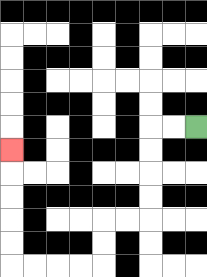{'start': '[8, 5]', 'end': '[0, 6]', 'path_directions': 'L,L,D,D,D,D,L,L,D,D,L,L,L,L,U,U,U,U,U', 'path_coordinates': '[[8, 5], [7, 5], [6, 5], [6, 6], [6, 7], [6, 8], [6, 9], [5, 9], [4, 9], [4, 10], [4, 11], [3, 11], [2, 11], [1, 11], [0, 11], [0, 10], [0, 9], [0, 8], [0, 7], [0, 6]]'}